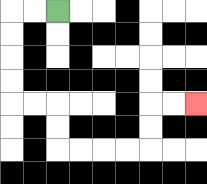{'start': '[2, 0]', 'end': '[8, 4]', 'path_directions': 'L,L,D,D,D,D,R,R,D,D,R,R,R,R,U,U,R,R', 'path_coordinates': '[[2, 0], [1, 0], [0, 0], [0, 1], [0, 2], [0, 3], [0, 4], [1, 4], [2, 4], [2, 5], [2, 6], [3, 6], [4, 6], [5, 6], [6, 6], [6, 5], [6, 4], [7, 4], [8, 4]]'}